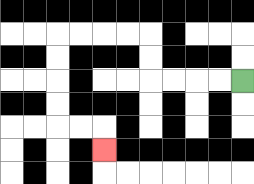{'start': '[10, 3]', 'end': '[4, 6]', 'path_directions': 'L,L,L,L,U,U,L,L,L,L,D,D,D,D,R,R,D', 'path_coordinates': '[[10, 3], [9, 3], [8, 3], [7, 3], [6, 3], [6, 2], [6, 1], [5, 1], [4, 1], [3, 1], [2, 1], [2, 2], [2, 3], [2, 4], [2, 5], [3, 5], [4, 5], [4, 6]]'}